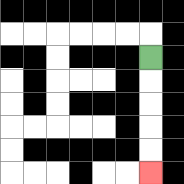{'start': '[6, 2]', 'end': '[6, 7]', 'path_directions': 'D,D,D,D,D', 'path_coordinates': '[[6, 2], [6, 3], [6, 4], [6, 5], [6, 6], [6, 7]]'}